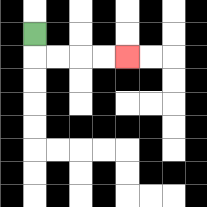{'start': '[1, 1]', 'end': '[5, 2]', 'path_directions': 'D,R,R,R,R', 'path_coordinates': '[[1, 1], [1, 2], [2, 2], [3, 2], [4, 2], [5, 2]]'}